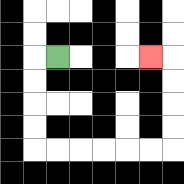{'start': '[2, 2]', 'end': '[6, 2]', 'path_directions': 'L,D,D,D,D,R,R,R,R,R,R,U,U,U,U,L', 'path_coordinates': '[[2, 2], [1, 2], [1, 3], [1, 4], [1, 5], [1, 6], [2, 6], [3, 6], [4, 6], [5, 6], [6, 6], [7, 6], [7, 5], [7, 4], [7, 3], [7, 2], [6, 2]]'}